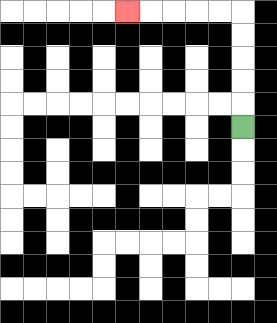{'start': '[10, 5]', 'end': '[5, 0]', 'path_directions': 'U,U,U,U,U,L,L,L,L,L', 'path_coordinates': '[[10, 5], [10, 4], [10, 3], [10, 2], [10, 1], [10, 0], [9, 0], [8, 0], [7, 0], [6, 0], [5, 0]]'}